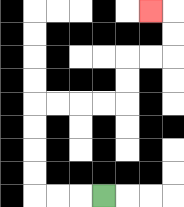{'start': '[4, 8]', 'end': '[6, 0]', 'path_directions': 'L,L,L,U,U,U,U,R,R,R,R,U,U,R,R,U,U,L', 'path_coordinates': '[[4, 8], [3, 8], [2, 8], [1, 8], [1, 7], [1, 6], [1, 5], [1, 4], [2, 4], [3, 4], [4, 4], [5, 4], [5, 3], [5, 2], [6, 2], [7, 2], [7, 1], [7, 0], [6, 0]]'}